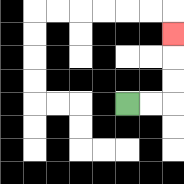{'start': '[5, 4]', 'end': '[7, 1]', 'path_directions': 'R,R,U,U,U', 'path_coordinates': '[[5, 4], [6, 4], [7, 4], [7, 3], [7, 2], [7, 1]]'}